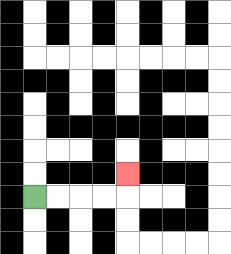{'start': '[1, 8]', 'end': '[5, 7]', 'path_directions': 'R,R,R,R,U', 'path_coordinates': '[[1, 8], [2, 8], [3, 8], [4, 8], [5, 8], [5, 7]]'}